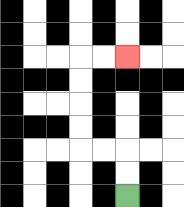{'start': '[5, 8]', 'end': '[5, 2]', 'path_directions': 'U,U,L,L,U,U,U,U,R,R', 'path_coordinates': '[[5, 8], [5, 7], [5, 6], [4, 6], [3, 6], [3, 5], [3, 4], [3, 3], [3, 2], [4, 2], [5, 2]]'}